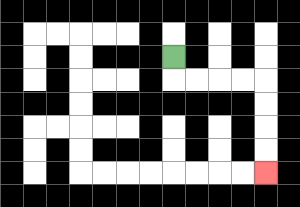{'start': '[7, 2]', 'end': '[11, 7]', 'path_directions': 'D,R,R,R,R,D,D,D,D', 'path_coordinates': '[[7, 2], [7, 3], [8, 3], [9, 3], [10, 3], [11, 3], [11, 4], [11, 5], [11, 6], [11, 7]]'}